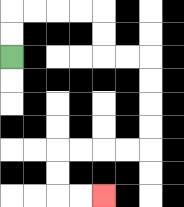{'start': '[0, 2]', 'end': '[4, 8]', 'path_directions': 'U,U,R,R,R,R,D,D,R,R,D,D,D,D,L,L,L,L,D,D,R,R', 'path_coordinates': '[[0, 2], [0, 1], [0, 0], [1, 0], [2, 0], [3, 0], [4, 0], [4, 1], [4, 2], [5, 2], [6, 2], [6, 3], [6, 4], [6, 5], [6, 6], [5, 6], [4, 6], [3, 6], [2, 6], [2, 7], [2, 8], [3, 8], [4, 8]]'}